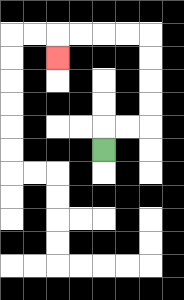{'start': '[4, 6]', 'end': '[2, 2]', 'path_directions': 'U,R,R,U,U,U,U,L,L,L,L,D', 'path_coordinates': '[[4, 6], [4, 5], [5, 5], [6, 5], [6, 4], [6, 3], [6, 2], [6, 1], [5, 1], [4, 1], [3, 1], [2, 1], [2, 2]]'}